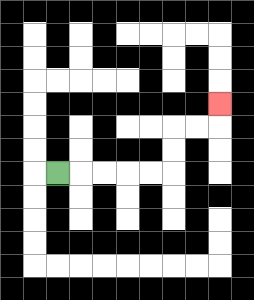{'start': '[2, 7]', 'end': '[9, 4]', 'path_directions': 'R,R,R,R,R,U,U,R,R,U', 'path_coordinates': '[[2, 7], [3, 7], [4, 7], [5, 7], [6, 7], [7, 7], [7, 6], [7, 5], [8, 5], [9, 5], [9, 4]]'}